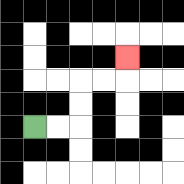{'start': '[1, 5]', 'end': '[5, 2]', 'path_directions': 'R,R,U,U,R,R,U', 'path_coordinates': '[[1, 5], [2, 5], [3, 5], [3, 4], [3, 3], [4, 3], [5, 3], [5, 2]]'}